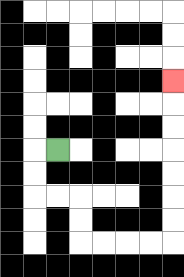{'start': '[2, 6]', 'end': '[7, 3]', 'path_directions': 'L,D,D,R,R,D,D,R,R,R,R,U,U,U,U,U,U,U', 'path_coordinates': '[[2, 6], [1, 6], [1, 7], [1, 8], [2, 8], [3, 8], [3, 9], [3, 10], [4, 10], [5, 10], [6, 10], [7, 10], [7, 9], [7, 8], [7, 7], [7, 6], [7, 5], [7, 4], [7, 3]]'}